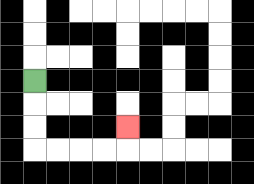{'start': '[1, 3]', 'end': '[5, 5]', 'path_directions': 'D,D,D,R,R,R,R,U', 'path_coordinates': '[[1, 3], [1, 4], [1, 5], [1, 6], [2, 6], [3, 6], [4, 6], [5, 6], [5, 5]]'}